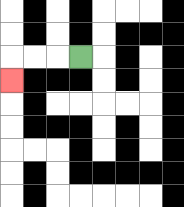{'start': '[3, 2]', 'end': '[0, 3]', 'path_directions': 'L,L,L,D', 'path_coordinates': '[[3, 2], [2, 2], [1, 2], [0, 2], [0, 3]]'}